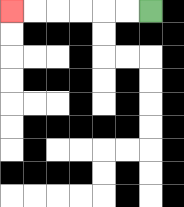{'start': '[6, 0]', 'end': '[0, 0]', 'path_directions': 'L,L,L,L,L,L', 'path_coordinates': '[[6, 0], [5, 0], [4, 0], [3, 0], [2, 0], [1, 0], [0, 0]]'}